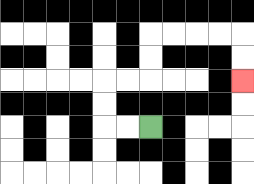{'start': '[6, 5]', 'end': '[10, 3]', 'path_directions': 'L,L,U,U,R,R,U,U,R,R,R,R,D,D', 'path_coordinates': '[[6, 5], [5, 5], [4, 5], [4, 4], [4, 3], [5, 3], [6, 3], [6, 2], [6, 1], [7, 1], [8, 1], [9, 1], [10, 1], [10, 2], [10, 3]]'}